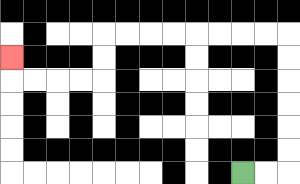{'start': '[10, 7]', 'end': '[0, 2]', 'path_directions': 'R,R,U,U,U,U,U,U,L,L,L,L,L,L,L,L,D,D,L,L,L,L,U', 'path_coordinates': '[[10, 7], [11, 7], [12, 7], [12, 6], [12, 5], [12, 4], [12, 3], [12, 2], [12, 1], [11, 1], [10, 1], [9, 1], [8, 1], [7, 1], [6, 1], [5, 1], [4, 1], [4, 2], [4, 3], [3, 3], [2, 3], [1, 3], [0, 3], [0, 2]]'}